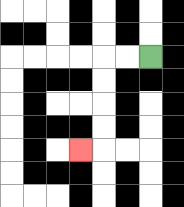{'start': '[6, 2]', 'end': '[3, 6]', 'path_directions': 'L,L,D,D,D,D,L', 'path_coordinates': '[[6, 2], [5, 2], [4, 2], [4, 3], [4, 4], [4, 5], [4, 6], [3, 6]]'}